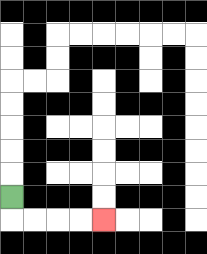{'start': '[0, 8]', 'end': '[4, 9]', 'path_directions': 'D,R,R,R,R', 'path_coordinates': '[[0, 8], [0, 9], [1, 9], [2, 9], [3, 9], [4, 9]]'}